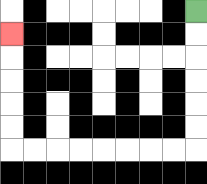{'start': '[8, 0]', 'end': '[0, 1]', 'path_directions': 'D,D,D,D,D,D,L,L,L,L,L,L,L,L,U,U,U,U,U', 'path_coordinates': '[[8, 0], [8, 1], [8, 2], [8, 3], [8, 4], [8, 5], [8, 6], [7, 6], [6, 6], [5, 6], [4, 6], [3, 6], [2, 6], [1, 6], [0, 6], [0, 5], [0, 4], [0, 3], [0, 2], [0, 1]]'}